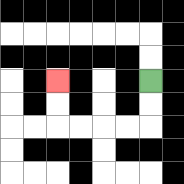{'start': '[6, 3]', 'end': '[2, 3]', 'path_directions': 'D,D,L,L,L,L,U,U', 'path_coordinates': '[[6, 3], [6, 4], [6, 5], [5, 5], [4, 5], [3, 5], [2, 5], [2, 4], [2, 3]]'}